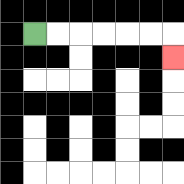{'start': '[1, 1]', 'end': '[7, 2]', 'path_directions': 'R,R,R,R,R,R,D', 'path_coordinates': '[[1, 1], [2, 1], [3, 1], [4, 1], [5, 1], [6, 1], [7, 1], [7, 2]]'}